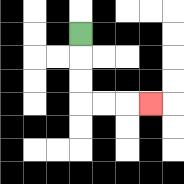{'start': '[3, 1]', 'end': '[6, 4]', 'path_directions': 'D,D,D,R,R,R', 'path_coordinates': '[[3, 1], [3, 2], [3, 3], [3, 4], [4, 4], [5, 4], [6, 4]]'}